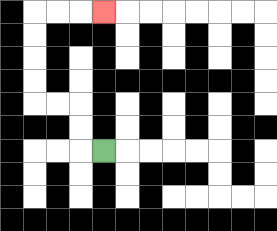{'start': '[4, 6]', 'end': '[4, 0]', 'path_directions': 'L,U,U,L,L,U,U,U,U,R,R,R', 'path_coordinates': '[[4, 6], [3, 6], [3, 5], [3, 4], [2, 4], [1, 4], [1, 3], [1, 2], [1, 1], [1, 0], [2, 0], [3, 0], [4, 0]]'}